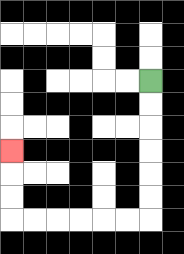{'start': '[6, 3]', 'end': '[0, 6]', 'path_directions': 'D,D,D,D,D,D,L,L,L,L,L,L,U,U,U', 'path_coordinates': '[[6, 3], [6, 4], [6, 5], [6, 6], [6, 7], [6, 8], [6, 9], [5, 9], [4, 9], [3, 9], [2, 9], [1, 9], [0, 9], [0, 8], [0, 7], [0, 6]]'}